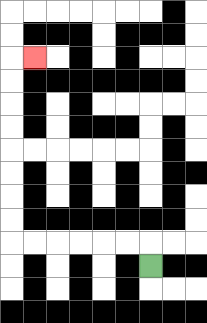{'start': '[6, 11]', 'end': '[1, 2]', 'path_directions': 'U,L,L,L,L,L,L,U,U,U,U,U,U,U,U,R', 'path_coordinates': '[[6, 11], [6, 10], [5, 10], [4, 10], [3, 10], [2, 10], [1, 10], [0, 10], [0, 9], [0, 8], [0, 7], [0, 6], [0, 5], [0, 4], [0, 3], [0, 2], [1, 2]]'}